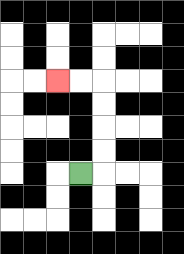{'start': '[3, 7]', 'end': '[2, 3]', 'path_directions': 'R,U,U,U,U,L,L', 'path_coordinates': '[[3, 7], [4, 7], [4, 6], [4, 5], [4, 4], [4, 3], [3, 3], [2, 3]]'}